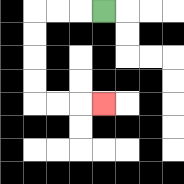{'start': '[4, 0]', 'end': '[4, 4]', 'path_directions': 'L,L,L,D,D,D,D,R,R,R', 'path_coordinates': '[[4, 0], [3, 0], [2, 0], [1, 0], [1, 1], [1, 2], [1, 3], [1, 4], [2, 4], [3, 4], [4, 4]]'}